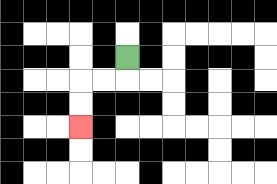{'start': '[5, 2]', 'end': '[3, 5]', 'path_directions': 'D,L,L,D,D', 'path_coordinates': '[[5, 2], [5, 3], [4, 3], [3, 3], [3, 4], [3, 5]]'}